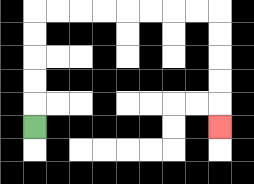{'start': '[1, 5]', 'end': '[9, 5]', 'path_directions': 'U,U,U,U,U,R,R,R,R,R,R,R,R,D,D,D,D,D', 'path_coordinates': '[[1, 5], [1, 4], [1, 3], [1, 2], [1, 1], [1, 0], [2, 0], [3, 0], [4, 0], [5, 0], [6, 0], [7, 0], [8, 0], [9, 0], [9, 1], [9, 2], [9, 3], [9, 4], [9, 5]]'}